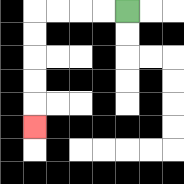{'start': '[5, 0]', 'end': '[1, 5]', 'path_directions': 'L,L,L,L,D,D,D,D,D', 'path_coordinates': '[[5, 0], [4, 0], [3, 0], [2, 0], [1, 0], [1, 1], [1, 2], [1, 3], [1, 4], [1, 5]]'}